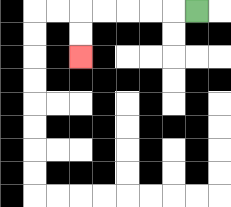{'start': '[8, 0]', 'end': '[3, 2]', 'path_directions': 'L,L,L,L,L,D,D', 'path_coordinates': '[[8, 0], [7, 0], [6, 0], [5, 0], [4, 0], [3, 0], [3, 1], [3, 2]]'}